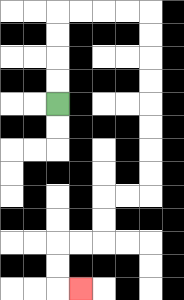{'start': '[2, 4]', 'end': '[3, 12]', 'path_directions': 'U,U,U,U,R,R,R,R,D,D,D,D,D,D,D,D,L,L,D,D,L,L,D,D,R', 'path_coordinates': '[[2, 4], [2, 3], [2, 2], [2, 1], [2, 0], [3, 0], [4, 0], [5, 0], [6, 0], [6, 1], [6, 2], [6, 3], [6, 4], [6, 5], [6, 6], [6, 7], [6, 8], [5, 8], [4, 8], [4, 9], [4, 10], [3, 10], [2, 10], [2, 11], [2, 12], [3, 12]]'}